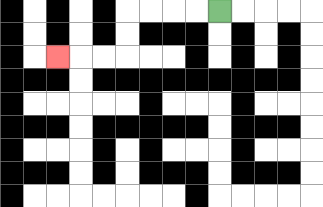{'start': '[9, 0]', 'end': '[2, 2]', 'path_directions': 'L,L,L,L,D,D,L,L,L', 'path_coordinates': '[[9, 0], [8, 0], [7, 0], [6, 0], [5, 0], [5, 1], [5, 2], [4, 2], [3, 2], [2, 2]]'}